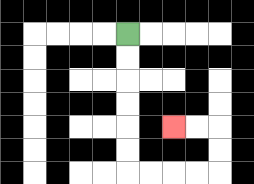{'start': '[5, 1]', 'end': '[7, 5]', 'path_directions': 'D,D,D,D,D,D,R,R,R,R,U,U,L,L', 'path_coordinates': '[[5, 1], [5, 2], [5, 3], [5, 4], [5, 5], [5, 6], [5, 7], [6, 7], [7, 7], [8, 7], [9, 7], [9, 6], [9, 5], [8, 5], [7, 5]]'}